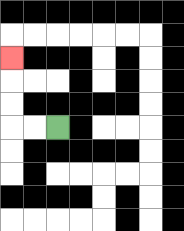{'start': '[2, 5]', 'end': '[0, 2]', 'path_directions': 'L,L,U,U,U', 'path_coordinates': '[[2, 5], [1, 5], [0, 5], [0, 4], [0, 3], [0, 2]]'}